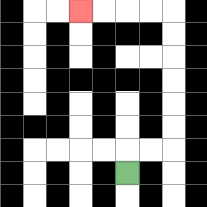{'start': '[5, 7]', 'end': '[3, 0]', 'path_directions': 'U,R,R,U,U,U,U,U,U,L,L,L,L', 'path_coordinates': '[[5, 7], [5, 6], [6, 6], [7, 6], [7, 5], [7, 4], [7, 3], [7, 2], [7, 1], [7, 0], [6, 0], [5, 0], [4, 0], [3, 0]]'}